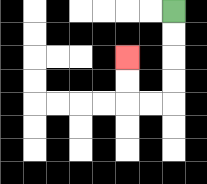{'start': '[7, 0]', 'end': '[5, 2]', 'path_directions': 'D,D,D,D,L,L,U,U', 'path_coordinates': '[[7, 0], [7, 1], [7, 2], [7, 3], [7, 4], [6, 4], [5, 4], [5, 3], [5, 2]]'}